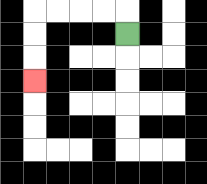{'start': '[5, 1]', 'end': '[1, 3]', 'path_directions': 'U,L,L,L,L,D,D,D', 'path_coordinates': '[[5, 1], [5, 0], [4, 0], [3, 0], [2, 0], [1, 0], [1, 1], [1, 2], [1, 3]]'}